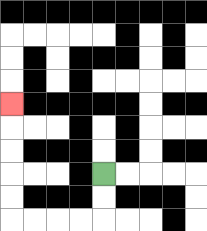{'start': '[4, 7]', 'end': '[0, 4]', 'path_directions': 'D,D,L,L,L,L,U,U,U,U,U', 'path_coordinates': '[[4, 7], [4, 8], [4, 9], [3, 9], [2, 9], [1, 9], [0, 9], [0, 8], [0, 7], [0, 6], [0, 5], [0, 4]]'}